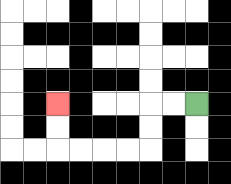{'start': '[8, 4]', 'end': '[2, 4]', 'path_directions': 'L,L,D,D,L,L,L,L,U,U', 'path_coordinates': '[[8, 4], [7, 4], [6, 4], [6, 5], [6, 6], [5, 6], [4, 6], [3, 6], [2, 6], [2, 5], [2, 4]]'}